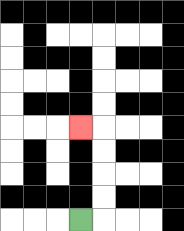{'start': '[3, 9]', 'end': '[3, 5]', 'path_directions': 'R,U,U,U,U,L', 'path_coordinates': '[[3, 9], [4, 9], [4, 8], [4, 7], [4, 6], [4, 5], [3, 5]]'}